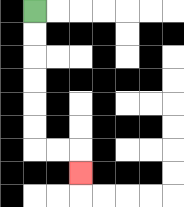{'start': '[1, 0]', 'end': '[3, 7]', 'path_directions': 'D,D,D,D,D,D,R,R,D', 'path_coordinates': '[[1, 0], [1, 1], [1, 2], [1, 3], [1, 4], [1, 5], [1, 6], [2, 6], [3, 6], [3, 7]]'}